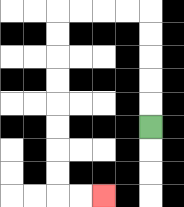{'start': '[6, 5]', 'end': '[4, 8]', 'path_directions': 'U,U,U,U,U,L,L,L,L,D,D,D,D,D,D,D,D,R,R', 'path_coordinates': '[[6, 5], [6, 4], [6, 3], [6, 2], [6, 1], [6, 0], [5, 0], [4, 0], [3, 0], [2, 0], [2, 1], [2, 2], [2, 3], [2, 4], [2, 5], [2, 6], [2, 7], [2, 8], [3, 8], [4, 8]]'}